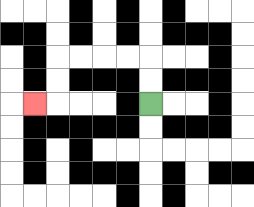{'start': '[6, 4]', 'end': '[1, 4]', 'path_directions': 'U,U,L,L,L,L,D,D,L', 'path_coordinates': '[[6, 4], [6, 3], [6, 2], [5, 2], [4, 2], [3, 2], [2, 2], [2, 3], [2, 4], [1, 4]]'}